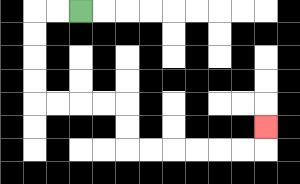{'start': '[3, 0]', 'end': '[11, 5]', 'path_directions': 'L,L,D,D,D,D,R,R,R,R,D,D,R,R,R,R,R,R,U', 'path_coordinates': '[[3, 0], [2, 0], [1, 0], [1, 1], [1, 2], [1, 3], [1, 4], [2, 4], [3, 4], [4, 4], [5, 4], [5, 5], [5, 6], [6, 6], [7, 6], [8, 6], [9, 6], [10, 6], [11, 6], [11, 5]]'}